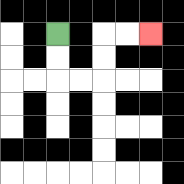{'start': '[2, 1]', 'end': '[6, 1]', 'path_directions': 'D,D,R,R,U,U,R,R', 'path_coordinates': '[[2, 1], [2, 2], [2, 3], [3, 3], [4, 3], [4, 2], [4, 1], [5, 1], [6, 1]]'}